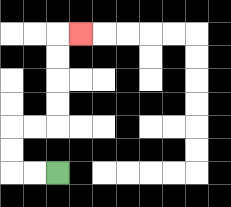{'start': '[2, 7]', 'end': '[3, 1]', 'path_directions': 'L,L,U,U,R,R,U,U,U,U,R', 'path_coordinates': '[[2, 7], [1, 7], [0, 7], [0, 6], [0, 5], [1, 5], [2, 5], [2, 4], [2, 3], [2, 2], [2, 1], [3, 1]]'}